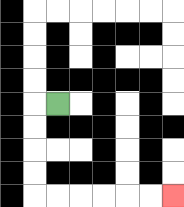{'start': '[2, 4]', 'end': '[7, 8]', 'path_directions': 'L,D,D,D,D,R,R,R,R,R,R', 'path_coordinates': '[[2, 4], [1, 4], [1, 5], [1, 6], [1, 7], [1, 8], [2, 8], [3, 8], [4, 8], [5, 8], [6, 8], [7, 8]]'}